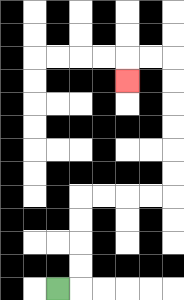{'start': '[2, 12]', 'end': '[5, 3]', 'path_directions': 'R,U,U,U,U,R,R,R,R,U,U,U,U,U,U,L,L,D', 'path_coordinates': '[[2, 12], [3, 12], [3, 11], [3, 10], [3, 9], [3, 8], [4, 8], [5, 8], [6, 8], [7, 8], [7, 7], [7, 6], [7, 5], [7, 4], [7, 3], [7, 2], [6, 2], [5, 2], [5, 3]]'}